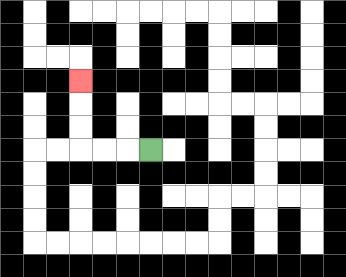{'start': '[6, 6]', 'end': '[3, 3]', 'path_directions': 'L,L,L,U,U,U', 'path_coordinates': '[[6, 6], [5, 6], [4, 6], [3, 6], [3, 5], [3, 4], [3, 3]]'}